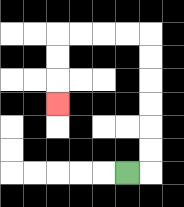{'start': '[5, 7]', 'end': '[2, 4]', 'path_directions': 'R,U,U,U,U,U,U,L,L,L,L,D,D,D', 'path_coordinates': '[[5, 7], [6, 7], [6, 6], [6, 5], [6, 4], [6, 3], [6, 2], [6, 1], [5, 1], [4, 1], [3, 1], [2, 1], [2, 2], [2, 3], [2, 4]]'}